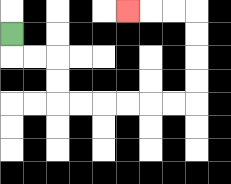{'start': '[0, 1]', 'end': '[5, 0]', 'path_directions': 'D,R,R,D,D,R,R,R,R,R,R,U,U,U,U,L,L,L', 'path_coordinates': '[[0, 1], [0, 2], [1, 2], [2, 2], [2, 3], [2, 4], [3, 4], [4, 4], [5, 4], [6, 4], [7, 4], [8, 4], [8, 3], [8, 2], [8, 1], [8, 0], [7, 0], [6, 0], [5, 0]]'}